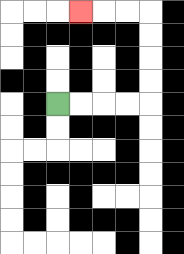{'start': '[2, 4]', 'end': '[3, 0]', 'path_directions': 'R,R,R,R,U,U,U,U,L,L,L', 'path_coordinates': '[[2, 4], [3, 4], [4, 4], [5, 4], [6, 4], [6, 3], [6, 2], [6, 1], [6, 0], [5, 0], [4, 0], [3, 0]]'}